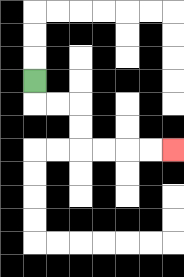{'start': '[1, 3]', 'end': '[7, 6]', 'path_directions': 'D,R,R,D,D,R,R,R,R', 'path_coordinates': '[[1, 3], [1, 4], [2, 4], [3, 4], [3, 5], [3, 6], [4, 6], [5, 6], [6, 6], [7, 6]]'}